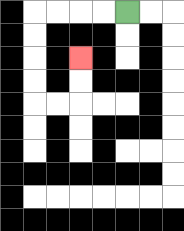{'start': '[5, 0]', 'end': '[3, 2]', 'path_directions': 'L,L,L,L,D,D,D,D,R,R,U,U', 'path_coordinates': '[[5, 0], [4, 0], [3, 0], [2, 0], [1, 0], [1, 1], [1, 2], [1, 3], [1, 4], [2, 4], [3, 4], [3, 3], [3, 2]]'}